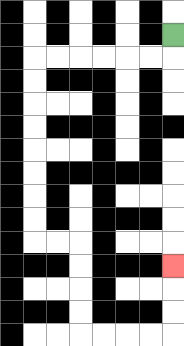{'start': '[7, 1]', 'end': '[7, 11]', 'path_directions': 'D,L,L,L,L,L,L,D,D,D,D,D,D,D,D,R,R,D,D,D,D,R,R,R,R,U,U,U', 'path_coordinates': '[[7, 1], [7, 2], [6, 2], [5, 2], [4, 2], [3, 2], [2, 2], [1, 2], [1, 3], [1, 4], [1, 5], [1, 6], [1, 7], [1, 8], [1, 9], [1, 10], [2, 10], [3, 10], [3, 11], [3, 12], [3, 13], [3, 14], [4, 14], [5, 14], [6, 14], [7, 14], [7, 13], [7, 12], [7, 11]]'}